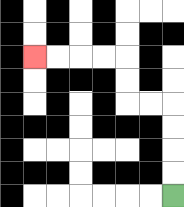{'start': '[7, 8]', 'end': '[1, 2]', 'path_directions': 'U,U,U,U,L,L,U,U,L,L,L,L', 'path_coordinates': '[[7, 8], [7, 7], [7, 6], [7, 5], [7, 4], [6, 4], [5, 4], [5, 3], [5, 2], [4, 2], [3, 2], [2, 2], [1, 2]]'}